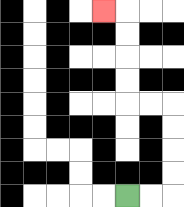{'start': '[5, 8]', 'end': '[4, 0]', 'path_directions': 'R,R,U,U,U,U,L,L,U,U,U,U,L', 'path_coordinates': '[[5, 8], [6, 8], [7, 8], [7, 7], [7, 6], [7, 5], [7, 4], [6, 4], [5, 4], [5, 3], [5, 2], [5, 1], [5, 0], [4, 0]]'}